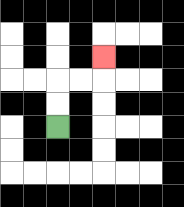{'start': '[2, 5]', 'end': '[4, 2]', 'path_directions': 'U,U,R,R,U', 'path_coordinates': '[[2, 5], [2, 4], [2, 3], [3, 3], [4, 3], [4, 2]]'}